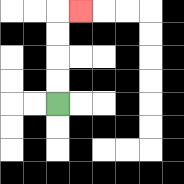{'start': '[2, 4]', 'end': '[3, 0]', 'path_directions': 'U,U,U,U,R', 'path_coordinates': '[[2, 4], [2, 3], [2, 2], [2, 1], [2, 0], [3, 0]]'}